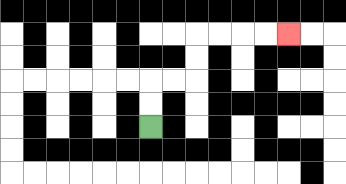{'start': '[6, 5]', 'end': '[12, 1]', 'path_directions': 'U,U,R,R,U,U,R,R,R,R', 'path_coordinates': '[[6, 5], [6, 4], [6, 3], [7, 3], [8, 3], [8, 2], [8, 1], [9, 1], [10, 1], [11, 1], [12, 1]]'}